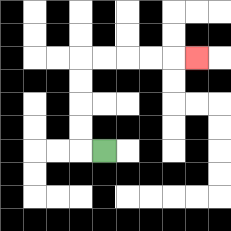{'start': '[4, 6]', 'end': '[8, 2]', 'path_directions': 'L,U,U,U,U,R,R,R,R,R', 'path_coordinates': '[[4, 6], [3, 6], [3, 5], [3, 4], [3, 3], [3, 2], [4, 2], [5, 2], [6, 2], [7, 2], [8, 2]]'}